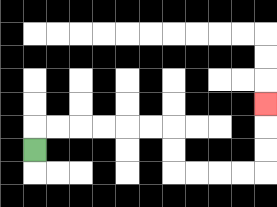{'start': '[1, 6]', 'end': '[11, 4]', 'path_directions': 'U,R,R,R,R,R,R,D,D,R,R,R,R,U,U,U', 'path_coordinates': '[[1, 6], [1, 5], [2, 5], [3, 5], [4, 5], [5, 5], [6, 5], [7, 5], [7, 6], [7, 7], [8, 7], [9, 7], [10, 7], [11, 7], [11, 6], [11, 5], [11, 4]]'}